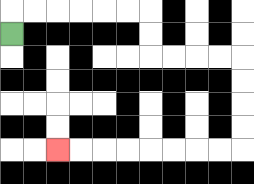{'start': '[0, 1]', 'end': '[2, 6]', 'path_directions': 'U,R,R,R,R,R,R,D,D,R,R,R,R,D,D,D,D,L,L,L,L,L,L,L,L', 'path_coordinates': '[[0, 1], [0, 0], [1, 0], [2, 0], [3, 0], [4, 0], [5, 0], [6, 0], [6, 1], [6, 2], [7, 2], [8, 2], [9, 2], [10, 2], [10, 3], [10, 4], [10, 5], [10, 6], [9, 6], [8, 6], [7, 6], [6, 6], [5, 6], [4, 6], [3, 6], [2, 6]]'}